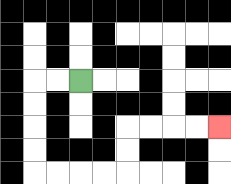{'start': '[3, 3]', 'end': '[9, 5]', 'path_directions': 'L,L,D,D,D,D,R,R,R,R,U,U,R,R,R,R', 'path_coordinates': '[[3, 3], [2, 3], [1, 3], [1, 4], [1, 5], [1, 6], [1, 7], [2, 7], [3, 7], [4, 7], [5, 7], [5, 6], [5, 5], [6, 5], [7, 5], [8, 5], [9, 5]]'}